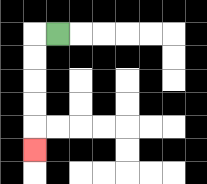{'start': '[2, 1]', 'end': '[1, 6]', 'path_directions': 'L,D,D,D,D,D', 'path_coordinates': '[[2, 1], [1, 1], [1, 2], [1, 3], [1, 4], [1, 5], [1, 6]]'}